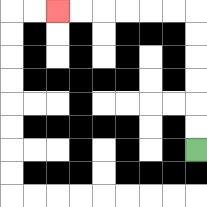{'start': '[8, 6]', 'end': '[2, 0]', 'path_directions': 'U,U,U,U,U,U,L,L,L,L,L,L', 'path_coordinates': '[[8, 6], [8, 5], [8, 4], [8, 3], [8, 2], [8, 1], [8, 0], [7, 0], [6, 0], [5, 0], [4, 0], [3, 0], [2, 0]]'}